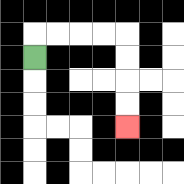{'start': '[1, 2]', 'end': '[5, 5]', 'path_directions': 'U,R,R,R,R,D,D,D,D', 'path_coordinates': '[[1, 2], [1, 1], [2, 1], [3, 1], [4, 1], [5, 1], [5, 2], [5, 3], [5, 4], [5, 5]]'}